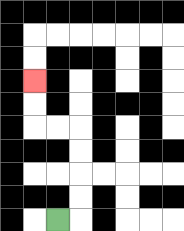{'start': '[2, 9]', 'end': '[1, 3]', 'path_directions': 'R,U,U,U,U,L,L,U,U', 'path_coordinates': '[[2, 9], [3, 9], [3, 8], [3, 7], [3, 6], [3, 5], [2, 5], [1, 5], [1, 4], [1, 3]]'}